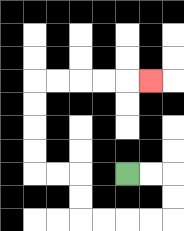{'start': '[5, 7]', 'end': '[6, 3]', 'path_directions': 'R,R,D,D,L,L,L,L,U,U,L,L,U,U,U,U,R,R,R,R,R', 'path_coordinates': '[[5, 7], [6, 7], [7, 7], [7, 8], [7, 9], [6, 9], [5, 9], [4, 9], [3, 9], [3, 8], [3, 7], [2, 7], [1, 7], [1, 6], [1, 5], [1, 4], [1, 3], [2, 3], [3, 3], [4, 3], [5, 3], [6, 3]]'}